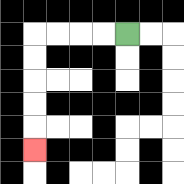{'start': '[5, 1]', 'end': '[1, 6]', 'path_directions': 'L,L,L,L,D,D,D,D,D', 'path_coordinates': '[[5, 1], [4, 1], [3, 1], [2, 1], [1, 1], [1, 2], [1, 3], [1, 4], [1, 5], [1, 6]]'}